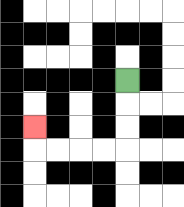{'start': '[5, 3]', 'end': '[1, 5]', 'path_directions': 'D,D,D,L,L,L,L,U', 'path_coordinates': '[[5, 3], [5, 4], [5, 5], [5, 6], [4, 6], [3, 6], [2, 6], [1, 6], [1, 5]]'}